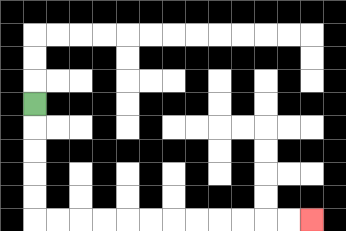{'start': '[1, 4]', 'end': '[13, 9]', 'path_directions': 'D,D,D,D,D,R,R,R,R,R,R,R,R,R,R,R,R', 'path_coordinates': '[[1, 4], [1, 5], [1, 6], [1, 7], [1, 8], [1, 9], [2, 9], [3, 9], [4, 9], [5, 9], [6, 9], [7, 9], [8, 9], [9, 9], [10, 9], [11, 9], [12, 9], [13, 9]]'}